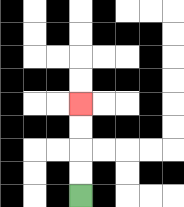{'start': '[3, 8]', 'end': '[3, 4]', 'path_directions': 'U,U,U,U', 'path_coordinates': '[[3, 8], [3, 7], [3, 6], [3, 5], [3, 4]]'}